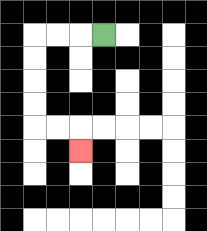{'start': '[4, 1]', 'end': '[3, 6]', 'path_directions': 'L,L,L,D,D,D,D,R,R,D', 'path_coordinates': '[[4, 1], [3, 1], [2, 1], [1, 1], [1, 2], [1, 3], [1, 4], [1, 5], [2, 5], [3, 5], [3, 6]]'}